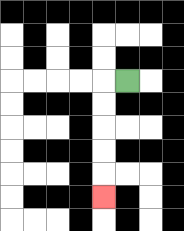{'start': '[5, 3]', 'end': '[4, 8]', 'path_directions': 'L,D,D,D,D,D', 'path_coordinates': '[[5, 3], [4, 3], [4, 4], [4, 5], [4, 6], [4, 7], [4, 8]]'}